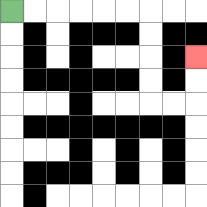{'start': '[0, 0]', 'end': '[8, 2]', 'path_directions': 'R,R,R,R,R,R,D,D,D,D,R,R,U,U', 'path_coordinates': '[[0, 0], [1, 0], [2, 0], [3, 0], [4, 0], [5, 0], [6, 0], [6, 1], [6, 2], [6, 3], [6, 4], [7, 4], [8, 4], [8, 3], [8, 2]]'}